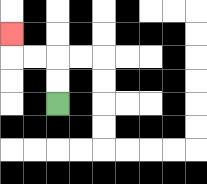{'start': '[2, 4]', 'end': '[0, 1]', 'path_directions': 'U,U,L,L,U', 'path_coordinates': '[[2, 4], [2, 3], [2, 2], [1, 2], [0, 2], [0, 1]]'}